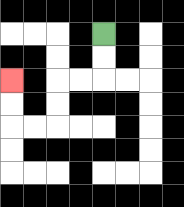{'start': '[4, 1]', 'end': '[0, 3]', 'path_directions': 'D,D,L,L,D,D,L,L,U,U', 'path_coordinates': '[[4, 1], [4, 2], [4, 3], [3, 3], [2, 3], [2, 4], [2, 5], [1, 5], [0, 5], [0, 4], [0, 3]]'}